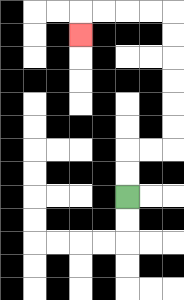{'start': '[5, 8]', 'end': '[3, 1]', 'path_directions': 'U,U,R,R,U,U,U,U,U,U,L,L,L,L,D', 'path_coordinates': '[[5, 8], [5, 7], [5, 6], [6, 6], [7, 6], [7, 5], [7, 4], [7, 3], [7, 2], [7, 1], [7, 0], [6, 0], [5, 0], [4, 0], [3, 0], [3, 1]]'}